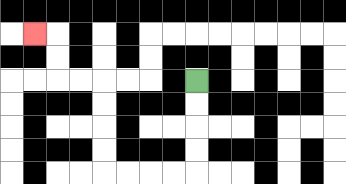{'start': '[8, 3]', 'end': '[1, 1]', 'path_directions': 'D,D,D,D,L,L,L,L,U,U,U,U,L,L,U,U,L', 'path_coordinates': '[[8, 3], [8, 4], [8, 5], [8, 6], [8, 7], [7, 7], [6, 7], [5, 7], [4, 7], [4, 6], [4, 5], [4, 4], [4, 3], [3, 3], [2, 3], [2, 2], [2, 1], [1, 1]]'}